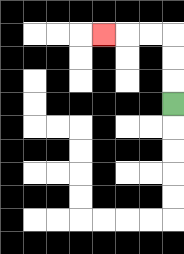{'start': '[7, 4]', 'end': '[4, 1]', 'path_directions': 'U,U,U,L,L,L', 'path_coordinates': '[[7, 4], [7, 3], [7, 2], [7, 1], [6, 1], [5, 1], [4, 1]]'}